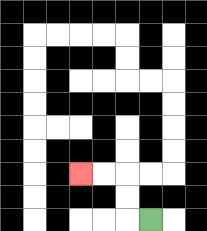{'start': '[6, 9]', 'end': '[3, 7]', 'path_directions': 'L,U,U,L,L', 'path_coordinates': '[[6, 9], [5, 9], [5, 8], [5, 7], [4, 7], [3, 7]]'}